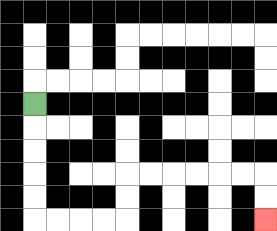{'start': '[1, 4]', 'end': '[11, 9]', 'path_directions': 'D,D,D,D,D,R,R,R,R,U,U,R,R,R,R,R,R,D,D', 'path_coordinates': '[[1, 4], [1, 5], [1, 6], [1, 7], [1, 8], [1, 9], [2, 9], [3, 9], [4, 9], [5, 9], [5, 8], [5, 7], [6, 7], [7, 7], [8, 7], [9, 7], [10, 7], [11, 7], [11, 8], [11, 9]]'}